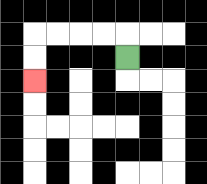{'start': '[5, 2]', 'end': '[1, 3]', 'path_directions': 'U,L,L,L,L,D,D', 'path_coordinates': '[[5, 2], [5, 1], [4, 1], [3, 1], [2, 1], [1, 1], [1, 2], [1, 3]]'}